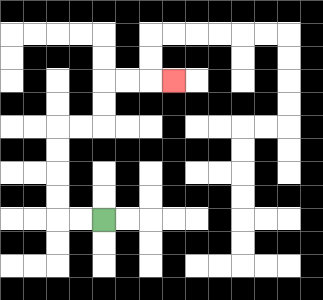{'start': '[4, 9]', 'end': '[7, 3]', 'path_directions': 'L,L,U,U,U,U,R,R,U,U,R,R,R', 'path_coordinates': '[[4, 9], [3, 9], [2, 9], [2, 8], [2, 7], [2, 6], [2, 5], [3, 5], [4, 5], [4, 4], [4, 3], [5, 3], [6, 3], [7, 3]]'}